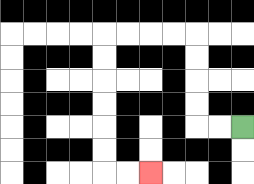{'start': '[10, 5]', 'end': '[6, 7]', 'path_directions': 'L,L,U,U,U,U,L,L,L,L,D,D,D,D,D,D,R,R', 'path_coordinates': '[[10, 5], [9, 5], [8, 5], [8, 4], [8, 3], [8, 2], [8, 1], [7, 1], [6, 1], [5, 1], [4, 1], [4, 2], [4, 3], [4, 4], [4, 5], [4, 6], [4, 7], [5, 7], [6, 7]]'}